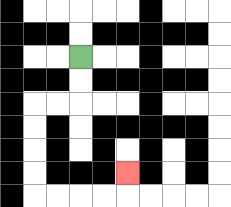{'start': '[3, 2]', 'end': '[5, 7]', 'path_directions': 'D,D,L,L,D,D,D,D,R,R,R,R,U', 'path_coordinates': '[[3, 2], [3, 3], [3, 4], [2, 4], [1, 4], [1, 5], [1, 6], [1, 7], [1, 8], [2, 8], [3, 8], [4, 8], [5, 8], [5, 7]]'}